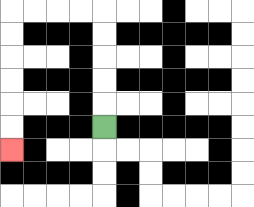{'start': '[4, 5]', 'end': '[0, 6]', 'path_directions': 'U,U,U,U,U,L,L,L,L,D,D,D,D,D,D', 'path_coordinates': '[[4, 5], [4, 4], [4, 3], [4, 2], [4, 1], [4, 0], [3, 0], [2, 0], [1, 0], [0, 0], [0, 1], [0, 2], [0, 3], [0, 4], [0, 5], [0, 6]]'}